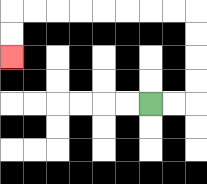{'start': '[6, 4]', 'end': '[0, 2]', 'path_directions': 'R,R,U,U,U,U,L,L,L,L,L,L,L,L,D,D', 'path_coordinates': '[[6, 4], [7, 4], [8, 4], [8, 3], [8, 2], [8, 1], [8, 0], [7, 0], [6, 0], [5, 0], [4, 0], [3, 0], [2, 0], [1, 0], [0, 0], [0, 1], [0, 2]]'}